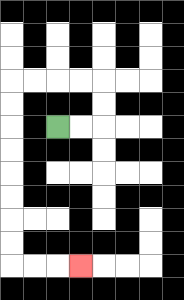{'start': '[2, 5]', 'end': '[3, 11]', 'path_directions': 'R,R,U,U,L,L,L,L,D,D,D,D,D,D,D,D,R,R,R', 'path_coordinates': '[[2, 5], [3, 5], [4, 5], [4, 4], [4, 3], [3, 3], [2, 3], [1, 3], [0, 3], [0, 4], [0, 5], [0, 6], [0, 7], [0, 8], [0, 9], [0, 10], [0, 11], [1, 11], [2, 11], [3, 11]]'}